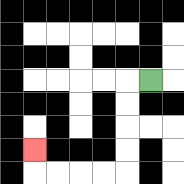{'start': '[6, 3]', 'end': '[1, 6]', 'path_directions': 'L,D,D,D,D,L,L,L,L,U', 'path_coordinates': '[[6, 3], [5, 3], [5, 4], [5, 5], [5, 6], [5, 7], [4, 7], [3, 7], [2, 7], [1, 7], [1, 6]]'}